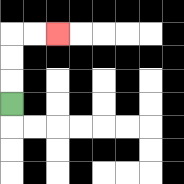{'start': '[0, 4]', 'end': '[2, 1]', 'path_directions': 'U,U,U,R,R', 'path_coordinates': '[[0, 4], [0, 3], [0, 2], [0, 1], [1, 1], [2, 1]]'}